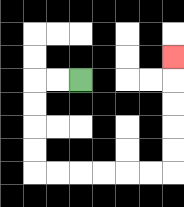{'start': '[3, 3]', 'end': '[7, 2]', 'path_directions': 'L,L,D,D,D,D,R,R,R,R,R,R,U,U,U,U,U', 'path_coordinates': '[[3, 3], [2, 3], [1, 3], [1, 4], [1, 5], [1, 6], [1, 7], [2, 7], [3, 7], [4, 7], [5, 7], [6, 7], [7, 7], [7, 6], [7, 5], [7, 4], [7, 3], [7, 2]]'}